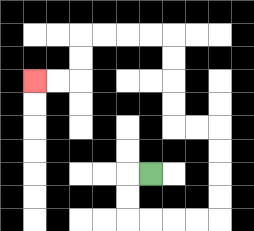{'start': '[6, 7]', 'end': '[1, 3]', 'path_directions': 'L,D,D,R,R,R,R,U,U,U,U,L,L,U,U,U,U,L,L,L,L,D,D,L,L', 'path_coordinates': '[[6, 7], [5, 7], [5, 8], [5, 9], [6, 9], [7, 9], [8, 9], [9, 9], [9, 8], [9, 7], [9, 6], [9, 5], [8, 5], [7, 5], [7, 4], [7, 3], [7, 2], [7, 1], [6, 1], [5, 1], [4, 1], [3, 1], [3, 2], [3, 3], [2, 3], [1, 3]]'}